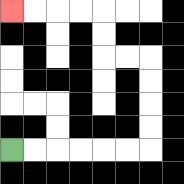{'start': '[0, 6]', 'end': '[0, 0]', 'path_directions': 'R,R,R,R,R,R,U,U,U,U,L,L,U,U,L,L,L,L', 'path_coordinates': '[[0, 6], [1, 6], [2, 6], [3, 6], [4, 6], [5, 6], [6, 6], [6, 5], [6, 4], [6, 3], [6, 2], [5, 2], [4, 2], [4, 1], [4, 0], [3, 0], [2, 0], [1, 0], [0, 0]]'}